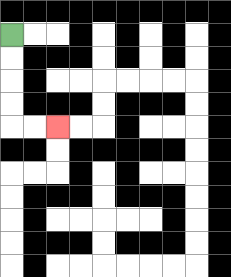{'start': '[0, 1]', 'end': '[2, 5]', 'path_directions': 'D,D,D,D,R,R', 'path_coordinates': '[[0, 1], [0, 2], [0, 3], [0, 4], [0, 5], [1, 5], [2, 5]]'}